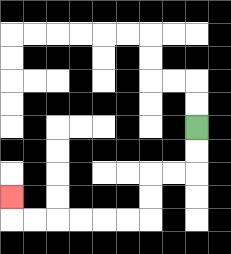{'start': '[8, 5]', 'end': '[0, 8]', 'path_directions': 'D,D,L,L,D,D,L,L,L,L,L,L,U', 'path_coordinates': '[[8, 5], [8, 6], [8, 7], [7, 7], [6, 7], [6, 8], [6, 9], [5, 9], [4, 9], [3, 9], [2, 9], [1, 9], [0, 9], [0, 8]]'}